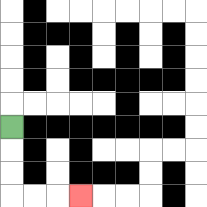{'start': '[0, 5]', 'end': '[3, 8]', 'path_directions': 'D,D,D,R,R,R', 'path_coordinates': '[[0, 5], [0, 6], [0, 7], [0, 8], [1, 8], [2, 8], [3, 8]]'}